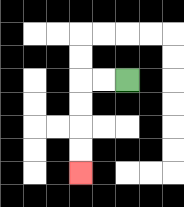{'start': '[5, 3]', 'end': '[3, 7]', 'path_directions': 'L,L,D,D,D,D', 'path_coordinates': '[[5, 3], [4, 3], [3, 3], [3, 4], [3, 5], [3, 6], [3, 7]]'}